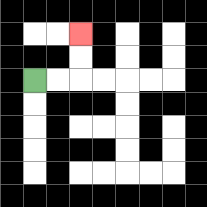{'start': '[1, 3]', 'end': '[3, 1]', 'path_directions': 'R,R,U,U', 'path_coordinates': '[[1, 3], [2, 3], [3, 3], [3, 2], [3, 1]]'}